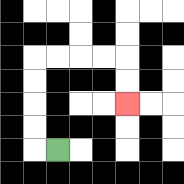{'start': '[2, 6]', 'end': '[5, 4]', 'path_directions': 'L,U,U,U,U,R,R,R,R,D,D', 'path_coordinates': '[[2, 6], [1, 6], [1, 5], [1, 4], [1, 3], [1, 2], [2, 2], [3, 2], [4, 2], [5, 2], [5, 3], [5, 4]]'}